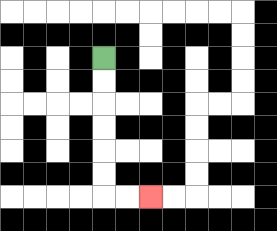{'start': '[4, 2]', 'end': '[6, 8]', 'path_directions': 'D,D,D,D,D,D,R,R', 'path_coordinates': '[[4, 2], [4, 3], [4, 4], [4, 5], [4, 6], [4, 7], [4, 8], [5, 8], [6, 8]]'}